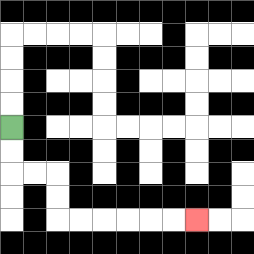{'start': '[0, 5]', 'end': '[8, 9]', 'path_directions': 'D,D,R,R,D,D,R,R,R,R,R,R', 'path_coordinates': '[[0, 5], [0, 6], [0, 7], [1, 7], [2, 7], [2, 8], [2, 9], [3, 9], [4, 9], [5, 9], [6, 9], [7, 9], [8, 9]]'}